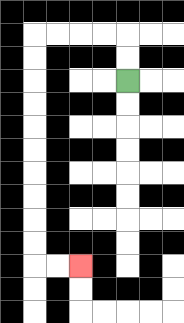{'start': '[5, 3]', 'end': '[3, 11]', 'path_directions': 'U,U,L,L,L,L,D,D,D,D,D,D,D,D,D,D,R,R', 'path_coordinates': '[[5, 3], [5, 2], [5, 1], [4, 1], [3, 1], [2, 1], [1, 1], [1, 2], [1, 3], [1, 4], [1, 5], [1, 6], [1, 7], [1, 8], [1, 9], [1, 10], [1, 11], [2, 11], [3, 11]]'}